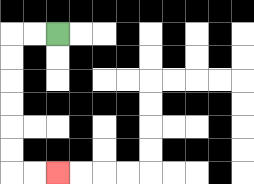{'start': '[2, 1]', 'end': '[2, 7]', 'path_directions': 'L,L,D,D,D,D,D,D,R,R', 'path_coordinates': '[[2, 1], [1, 1], [0, 1], [0, 2], [0, 3], [0, 4], [0, 5], [0, 6], [0, 7], [1, 7], [2, 7]]'}